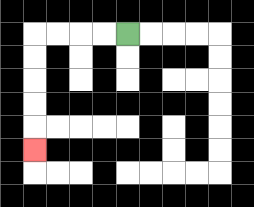{'start': '[5, 1]', 'end': '[1, 6]', 'path_directions': 'L,L,L,L,D,D,D,D,D', 'path_coordinates': '[[5, 1], [4, 1], [3, 1], [2, 1], [1, 1], [1, 2], [1, 3], [1, 4], [1, 5], [1, 6]]'}